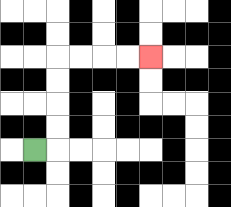{'start': '[1, 6]', 'end': '[6, 2]', 'path_directions': 'R,U,U,U,U,R,R,R,R', 'path_coordinates': '[[1, 6], [2, 6], [2, 5], [2, 4], [2, 3], [2, 2], [3, 2], [4, 2], [5, 2], [6, 2]]'}